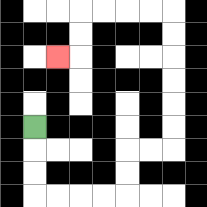{'start': '[1, 5]', 'end': '[2, 2]', 'path_directions': 'D,D,D,R,R,R,R,U,U,R,R,U,U,U,U,U,U,L,L,L,L,D,D,L', 'path_coordinates': '[[1, 5], [1, 6], [1, 7], [1, 8], [2, 8], [3, 8], [4, 8], [5, 8], [5, 7], [5, 6], [6, 6], [7, 6], [7, 5], [7, 4], [7, 3], [7, 2], [7, 1], [7, 0], [6, 0], [5, 0], [4, 0], [3, 0], [3, 1], [3, 2], [2, 2]]'}